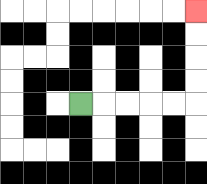{'start': '[3, 4]', 'end': '[8, 0]', 'path_directions': 'R,R,R,R,R,U,U,U,U', 'path_coordinates': '[[3, 4], [4, 4], [5, 4], [6, 4], [7, 4], [8, 4], [8, 3], [8, 2], [8, 1], [8, 0]]'}